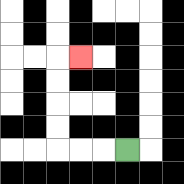{'start': '[5, 6]', 'end': '[3, 2]', 'path_directions': 'L,L,L,U,U,U,U,R', 'path_coordinates': '[[5, 6], [4, 6], [3, 6], [2, 6], [2, 5], [2, 4], [2, 3], [2, 2], [3, 2]]'}